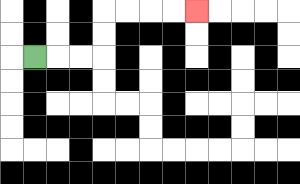{'start': '[1, 2]', 'end': '[8, 0]', 'path_directions': 'R,R,R,U,U,R,R,R,R', 'path_coordinates': '[[1, 2], [2, 2], [3, 2], [4, 2], [4, 1], [4, 0], [5, 0], [6, 0], [7, 0], [8, 0]]'}